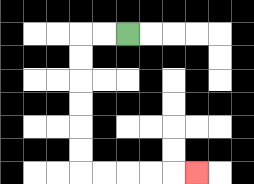{'start': '[5, 1]', 'end': '[8, 7]', 'path_directions': 'L,L,D,D,D,D,D,D,R,R,R,R,R', 'path_coordinates': '[[5, 1], [4, 1], [3, 1], [3, 2], [3, 3], [3, 4], [3, 5], [3, 6], [3, 7], [4, 7], [5, 7], [6, 7], [7, 7], [8, 7]]'}